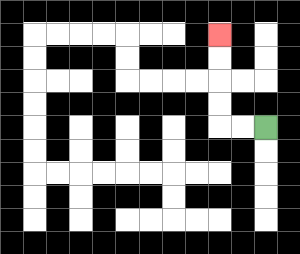{'start': '[11, 5]', 'end': '[9, 1]', 'path_directions': 'L,L,U,U,U,U', 'path_coordinates': '[[11, 5], [10, 5], [9, 5], [9, 4], [9, 3], [9, 2], [9, 1]]'}